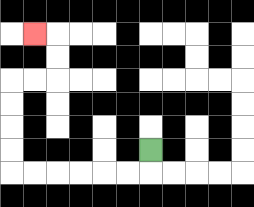{'start': '[6, 6]', 'end': '[1, 1]', 'path_directions': 'D,L,L,L,L,L,L,U,U,U,U,R,R,U,U,L', 'path_coordinates': '[[6, 6], [6, 7], [5, 7], [4, 7], [3, 7], [2, 7], [1, 7], [0, 7], [0, 6], [0, 5], [0, 4], [0, 3], [1, 3], [2, 3], [2, 2], [2, 1], [1, 1]]'}